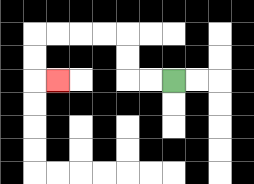{'start': '[7, 3]', 'end': '[2, 3]', 'path_directions': 'L,L,U,U,L,L,L,L,D,D,R', 'path_coordinates': '[[7, 3], [6, 3], [5, 3], [5, 2], [5, 1], [4, 1], [3, 1], [2, 1], [1, 1], [1, 2], [1, 3], [2, 3]]'}